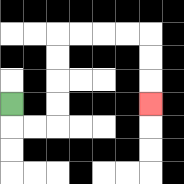{'start': '[0, 4]', 'end': '[6, 4]', 'path_directions': 'D,R,R,U,U,U,U,R,R,R,R,D,D,D', 'path_coordinates': '[[0, 4], [0, 5], [1, 5], [2, 5], [2, 4], [2, 3], [2, 2], [2, 1], [3, 1], [4, 1], [5, 1], [6, 1], [6, 2], [6, 3], [6, 4]]'}